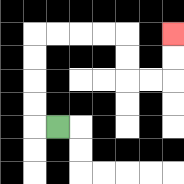{'start': '[2, 5]', 'end': '[7, 1]', 'path_directions': 'L,U,U,U,U,R,R,R,R,D,D,R,R,U,U', 'path_coordinates': '[[2, 5], [1, 5], [1, 4], [1, 3], [1, 2], [1, 1], [2, 1], [3, 1], [4, 1], [5, 1], [5, 2], [5, 3], [6, 3], [7, 3], [7, 2], [7, 1]]'}